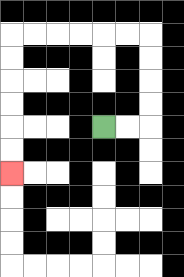{'start': '[4, 5]', 'end': '[0, 7]', 'path_directions': 'R,R,U,U,U,U,L,L,L,L,L,L,D,D,D,D,D,D', 'path_coordinates': '[[4, 5], [5, 5], [6, 5], [6, 4], [6, 3], [6, 2], [6, 1], [5, 1], [4, 1], [3, 1], [2, 1], [1, 1], [0, 1], [0, 2], [0, 3], [0, 4], [0, 5], [0, 6], [0, 7]]'}